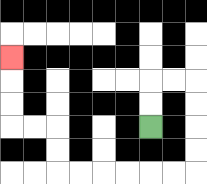{'start': '[6, 5]', 'end': '[0, 2]', 'path_directions': 'U,U,R,R,D,D,D,D,L,L,L,L,L,L,U,U,L,L,U,U,U', 'path_coordinates': '[[6, 5], [6, 4], [6, 3], [7, 3], [8, 3], [8, 4], [8, 5], [8, 6], [8, 7], [7, 7], [6, 7], [5, 7], [4, 7], [3, 7], [2, 7], [2, 6], [2, 5], [1, 5], [0, 5], [0, 4], [0, 3], [0, 2]]'}